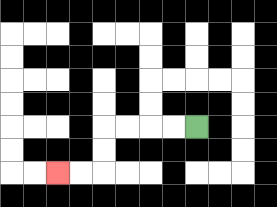{'start': '[8, 5]', 'end': '[2, 7]', 'path_directions': 'L,L,L,L,D,D,L,L', 'path_coordinates': '[[8, 5], [7, 5], [6, 5], [5, 5], [4, 5], [4, 6], [4, 7], [3, 7], [2, 7]]'}